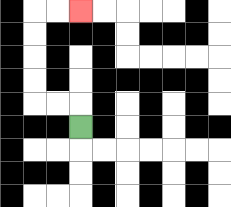{'start': '[3, 5]', 'end': '[3, 0]', 'path_directions': 'U,L,L,U,U,U,U,R,R', 'path_coordinates': '[[3, 5], [3, 4], [2, 4], [1, 4], [1, 3], [1, 2], [1, 1], [1, 0], [2, 0], [3, 0]]'}